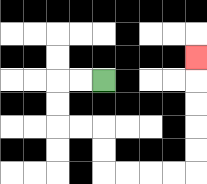{'start': '[4, 3]', 'end': '[8, 2]', 'path_directions': 'L,L,D,D,R,R,D,D,R,R,R,R,U,U,U,U,U', 'path_coordinates': '[[4, 3], [3, 3], [2, 3], [2, 4], [2, 5], [3, 5], [4, 5], [4, 6], [4, 7], [5, 7], [6, 7], [7, 7], [8, 7], [8, 6], [8, 5], [8, 4], [8, 3], [8, 2]]'}